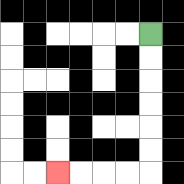{'start': '[6, 1]', 'end': '[2, 7]', 'path_directions': 'D,D,D,D,D,D,L,L,L,L', 'path_coordinates': '[[6, 1], [6, 2], [6, 3], [6, 4], [6, 5], [6, 6], [6, 7], [5, 7], [4, 7], [3, 7], [2, 7]]'}